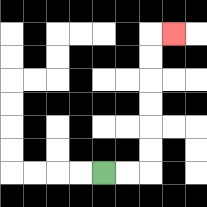{'start': '[4, 7]', 'end': '[7, 1]', 'path_directions': 'R,R,U,U,U,U,U,U,R', 'path_coordinates': '[[4, 7], [5, 7], [6, 7], [6, 6], [6, 5], [6, 4], [6, 3], [6, 2], [6, 1], [7, 1]]'}